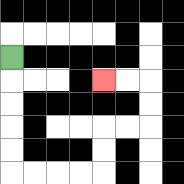{'start': '[0, 2]', 'end': '[4, 3]', 'path_directions': 'D,D,D,D,D,R,R,R,R,U,U,R,R,U,U,L,L', 'path_coordinates': '[[0, 2], [0, 3], [0, 4], [0, 5], [0, 6], [0, 7], [1, 7], [2, 7], [3, 7], [4, 7], [4, 6], [4, 5], [5, 5], [6, 5], [6, 4], [6, 3], [5, 3], [4, 3]]'}